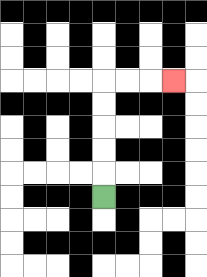{'start': '[4, 8]', 'end': '[7, 3]', 'path_directions': 'U,U,U,U,U,R,R,R', 'path_coordinates': '[[4, 8], [4, 7], [4, 6], [4, 5], [4, 4], [4, 3], [5, 3], [6, 3], [7, 3]]'}